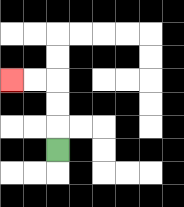{'start': '[2, 6]', 'end': '[0, 3]', 'path_directions': 'U,U,U,L,L', 'path_coordinates': '[[2, 6], [2, 5], [2, 4], [2, 3], [1, 3], [0, 3]]'}